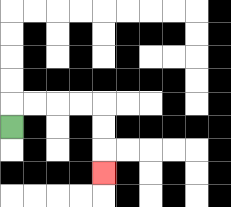{'start': '[0, 5]', 'end': '[4, 7]', 'path_directions': 'U,R,R,R,R,D,D,D', 'path_coordinates': '[[0, 5], [0, 4], [1, 4], [2, 4], [3, 4], [4, 4], [4, 5], [4, 6], [4, 7]]'}